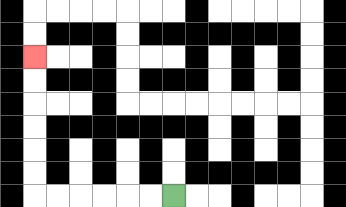{'start': '[7, 8]', 'end': '[1, 2]', 'path_directions': 'L,L,L,L,L,L,U,U,U,U,U,U', 'path_coordinates': '[[7, 8], [6, 8], [5, 8], [4, 8], [3, 8], [2, 8], [1, 8], [1, 7], [1, 6], [1, 5], [1, 4], [1, 3], [1, 2]]'}